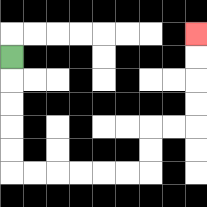{'start': '[0, 2]', 'end': '[8, 1]', 'path_directions': 'D,D,D,D,D,R,R,R,R,R,R,U,U,R,R,U,U,U,U', 'path_coordinates': '[[0, 2], [0, 3], [0, 4], [0, 5], [0, 6], [0, 7], [1, 7], [2, 7], [3, 7], [4, 7], [5, 7], [6, 7], [6, 6], [6, 5], [7, 5], [8, 5], [8, 4], [8, 3], [8, 2], [8, 1]]'}